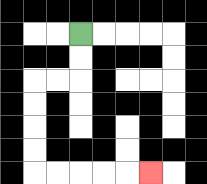{'start': '[3, 1]', 'end': '[6, 7]', 'path_directions': 'D,D,L,L,D,D,D,D,R,R,R,R,R', 'path_coordinates': '[[3, 1], [3, 2], [3, 3], [2, 3], [1, 3], [1, 4], [1, 5], [1, 6], [1, 7], [2, 7], [3, 7], [4, 7], [5, 7], [6, 7]]'}